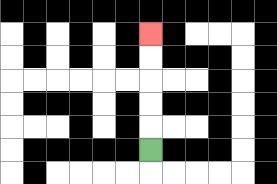{'start': '[6, 6]', 'end': '[6, 1]', 'path_directions': 'U,U,U,U,U', 'path_coordinates': '[[6, 6], [6, 5], [6, 4], [6, 3], [6, 2], [6, 1]]'}